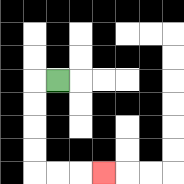{'start': '[2, 3]', 'end': '[4, 7]', 'path_directions': 'L,D,D,D,D,R,R,R', 'path_coordinates': '[[2, 3], [1, 3], [1, 4], [1, 5], [1, 6], [1, 7], [2, 7], [3, 7], [4, 7]]'}